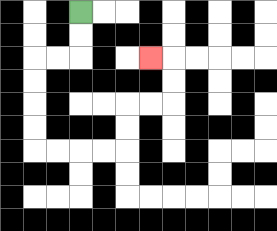{'start': '[3, 0]', 'end': '[6, 2]', 'path_directions': 'D,D,L,L,D,D,D,D,R,R,R,R,U,U,R,R,U,U,L', 'path_coordinates': '[[3, 0], [3, 1], [3, 2], [2, 2], [1, 2], [1, 3], [1, 4], [1, 5], [1, 6], [2, 6], [3, 6], [4, 6], [5, 6], [5, 5], [5, 4], [6, 4], [7, 4], [7, 3], [7, 2], [6, 2]]'}